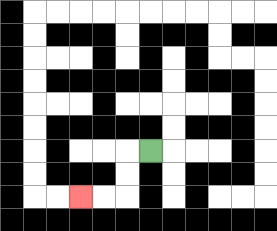{'start': '[6, 6]', 'end': '[3, 8]', 'path_directions': 'L,D,D,L,L', 'path_coordinates': '[[6, 6], [5, 6], [5, 7], [5, 8], [4, 8], [3, 8]]'}